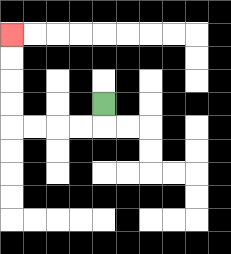{'start': '[4, 4]', 'end': '[0, 1]', 'path_directions': 'D,L,L,L,L,U,U,U,U', 'path_coordinates': '[[4, 4], [4, 5], [3, 5], [2, 5], [1, 5], [0, 5], [0, 4], [0, 3], [0, 2], [0, 1]]'}